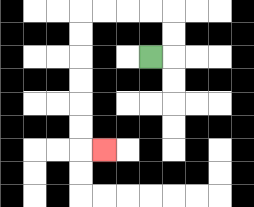{'start': '[6, 2]', 'end': '[4, 6]', 'path_directions': 'R,U,U,L,L,L,L,D,D,D,D,D,D,R', 'path_coordinates': '[[6, 2], [7, 2], [7, 1], [7, 0], [6, 0], [5, 0], [4, 0], [3, 0], [3, 1], [3, 2], [3, 3], [3, 4], [3, 5], [3, 6], [4, 6]]'}